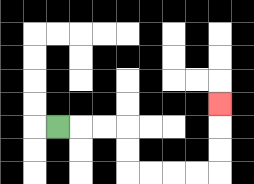{'start': '[2, 5]', 'end': '[9, 4]', 'path_directions': 'R,R,R,D,D,R,R,R,R,U,U,U', 'path_coordinates': '[[2, 5], [3, 5], [4, 5], [5, 5], [5, 6], [5, 7], [6, 7], [7, 7], [8, 7], [9, 7], [9, 6], [9, 5], [9, 4]]'}